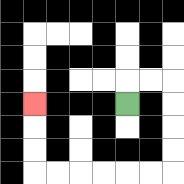{'start': '[5, 4]', 'end': '[1, 4]', 'path_directions': 'U,R,R,D,D,D,D,L,L,L,L,L,L,U,U,U', 'path_coordinates': '[[5, 4], [5, 3], [6, 3], [7, 3], [7, 4], [7, 5], [7, 6], [7, 7], [6, 7], [5, 7], [4, 7], [3, 7], [2, 7], [1, 7], [1, 6], [1, 5], [1, 4]]'}